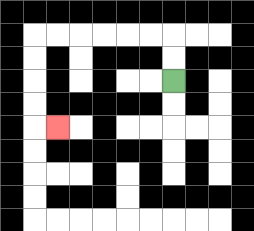{'start': '[7, 3]', 'end': '[2, 5]', 'path_directions': 'U,U,L,L,L,L,L,L,D,D,D,D,R', 'path_coordinates': '[[7, 3], [7, 2], [7, 1], [6, 1], [5, 1], [4, 1], [3, 1], [2, 1], [1, 1], [1, 2], [1, 3], [1, 4], [1, 5], [2, 5]]'}